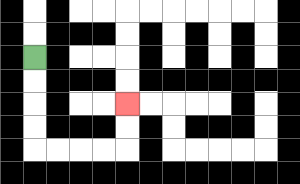{'start': '[1, 2]', 'end': '[5, 4]', 'path_directions': 'D,D,D,D,R,R,R,R,U,U', 'path_coordinates': '[[1, 2], [1, 3], [1, 4], [1, 5], [1, 6], [2, 6], [3, 6], [4, 6], [5, 6], [5, 5], [5, 4]]'}